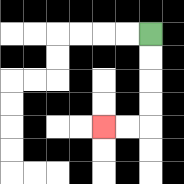{'start': '[6, 1]', 'end': '[4, 5]', 'path_directions': 'D,D,D,D,L,L', 'path_coordinates': '[[6, 1], [6, 2], [6, 3], [6, 4], [6, 5], [5, 5], [4, 5]]'}